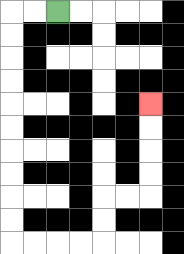{'start': '[2, 0]', 'end': '[6, 4]', 'path_directions': 'L,L,D,D,D,D,D,D,D,D,D,D,R,R,R,R,U,U,R,R,U,U,U,U', 'path_coordinates': '[[2, 0], [1, 0], [0, 0], [0, 1], [0, 2], [0, 3], [0, 4], [0, 5], [0, 6], [0, 7], [0, 8], [0, 9], [0, 10], [1, 10], [2, 10], [3, 10], [4, 10], [4, 9], [4, 8], [5, 8], [6, 8], [6, 7], [6, 6], [6, 5], [6, 4]]'}